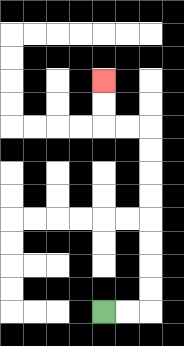{'start': '[4, 13]', 'end': '[4, 3]', 'path_directions': 'R,R,U,U,U,U,U,U,U,U,L,L,U,U', 'path_coordinates': '[[4, 13], [5, 13], [6, 13], [6, 12], [6, 11], [6, 10], [6, 9], [6, 8], [6, 7], [6, 6], [6, 5], [5, 5], [4, 5], [4, 4], [4, 3]]'}